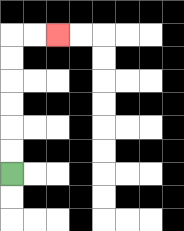{'start': '[0, 7]', 'end': '[2, 1]', 'path_directions': 'U,U,U,U,U,U,R,R', 'path_coordinates': '[[0, 7], [0, 6], [0, 5], [0, 4], [0, 3], [0, 2], [0, 1], [1, 1], [2, 1]]'}